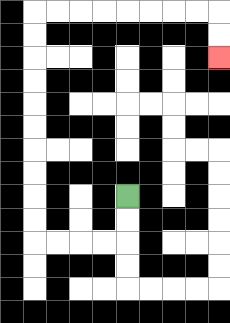{'start': '[5, 8]', 'end': '[9, 2]', 'path_directions': 'D,D,L,L,L,L,U,U,U,U,U,U,U,U,U,U,R,R,R,R,R,R,R,R,D,D', 'path_coordinates': '[[5, 8], [5, 9], [5, 10], [4, 10], [3, 10], [2, 10], [1, 10], [1, 9], [1, 8], [1, 7], [1, 6], [1, 5], [1, 4], [1, 3], [1, 2], [1, 1], [1, 0], [2, 0], [3, 0], [4, 0], [5, 0], [6, 0], [7, 0], [8, 0], [9, 0], [9, 1], [9, 2]]'}